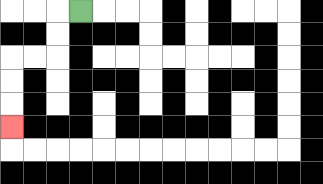{'start': '[3, 0]', 'end': '[0, 5]', 'path_directions': 'L,D,D,L,L,D,D,D', 'path_coordinates': '[[3, 0], [2, 0], [2, 1], [2, 2], [1, 2], [0, 2], [0, 3], [0, 4], [0, 5]]'}